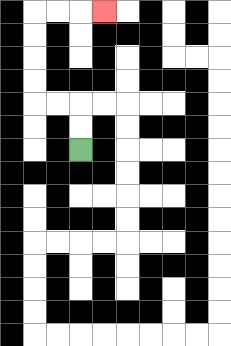{'start': '[3, 6]', 'end': '[4, 0]', 'path_directions': 'U,U,L,L,U,U,U,U,R,R,R', 'path_coordinates': '[[3, 6], [3, 5], [3, 4], [2, 4], [1, 4], [1, 3], [1, 2], [1, 1], [1, 0], [2, 0], [3, 0], [4, 0]]'}